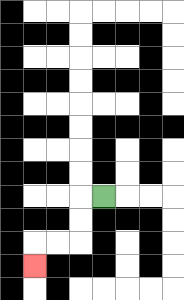{'start': '[4, 8]', 'end': '[1, 11]', 'path_directions': 'L,D,D,L,L,D', 'path_coordinates': '[[4, 8], [3, 8], [3, 9], [3, 10], [2, 10], [1, 10], [1, 11]]'}